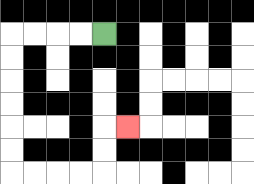{'start': '[4, 1]', 'end': '[5, 5]', 'path_directions': 'L,L,L,L,D,D,D,D,D,D,R,R,R,R,U,U,R', 'path_coordinates': '[[4, 1], [3, 1], [2, 1], [1, 1], [0, 1], [0, 2], [0, 3], [0, 4], [0, 5], [0, 6], [0, 7], [1, 7], [2, 7], [3, 7], [4, 7], [4, 6], [4, 5], [5, 5]]'}